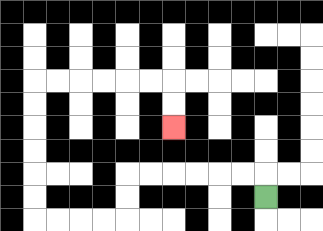{'start': '[11, 8]', 'end': '[7, 5]', 'path_directions': 'U,L,L,L,L,L,L,D,D,L,L,L,L,U,U,U,U,U,U,R,R,R,R,R,R,D,D', 'path_coordinates': '[[11, 8], [11, 7], [10, 7], [9, 7], [8, 7], [7, 7], [6, 7], [5, 7], [5, 8], [5, 9], [4, 9], [3, 9], [2, 9], [1, 9], [1, 8], [1, 7], [1, 6], [1, 5], [1, 4], [1, 3], [2, 3], [3, 3], [4, 3], [5, 3], [6, 3], [7, 3], [7, 4], [7, 5]]'}